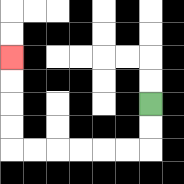{'start': '[6, 4]', 'end': '[0, 2]', 'path_directions': 'D,D,L,L,L,L,L,L,U,U,U,U', 'path_coordinates': '[[6, 4], [6, 5], [6, 6], [5, 6], [4, 6], [3, 6], [2, 6], [1, 6], [0, 6], [0, 5], [0, 4], [0, 3], [0, 2]]'}